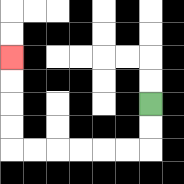{'start': '[6, 4]', 'end': '[0, 2]', 'path_directions': 'D,D,L,L,L,L,L,L,U,U,U,U', 'path_coordinates': '[[6, 4], [6, 5], [6, 6], [5, 6], [4, 6], [3, 6], [2, 6], [1, 6], [0, 6], [0, 5], [0, 4], [0, 3], [0, 2]]'}